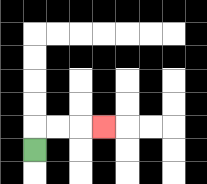{'start': '[1, 6]', 'end': '[4, 5]', 'path_directions': 'U,R,R,R', 'path_coordinates': '[[1, 6], [1, 5], [2, 5], [3, 5], [4, 5]]'}